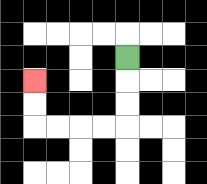{'start': '[5, 2]', 'end': '[1, 3]', 'path_directions': 'D,D,D,L,L,L,L,U,U', 'path_coordinates': '[[5, 2], [5, 3], [5, 4], [5, 5], [4, 5], [3, 5], [2, 5], [1, 5], [1, 4], [1, 3]]'}